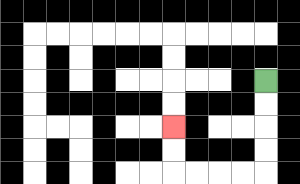{'start': '[11, 3]', 'end': '[7, 5]', 'path_directions': 'D,D,D,D,L,L,L,L,U,U', 'path_coordinates': '[[11, 3], [11, 4], [11, 5], [11, 6], [11, 7], [10, 7], [9, 7], [8, 7], [7, 7], [7, 6], [7, 5]]'}